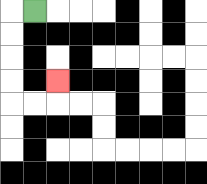{'start': '[1, 0]', 'end': '[2, 3]', 'path_directions': 'L,D,D,D,D,R,R,U', 'path_coordinates': '[[1, 0], [0, 0], [0, 1], [0, 2], [0, 3], [0, 4], [1, 4], [2, 4], [2, 3]]'}